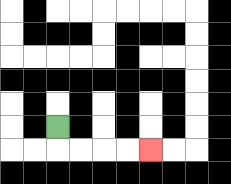{'start': '[2, 5]', 'end': '[6, 6]', 'path_directions': 'D,R,R,R,R', 'path_coordinates': '[[2, 5], [2, 6], [3, 6], [4, 6], [5, 6], [6, 6]]'}